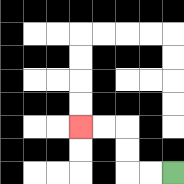{'start': '[7, 7]', 'end': '[3, 5]', 'path_directions': 'L,L,U,U,L,L', 'path_coordinates': '[[7, 7], [6, 7], [5, 7], [5, 6], [5, 5], [4, 5], [3, 5]]'}